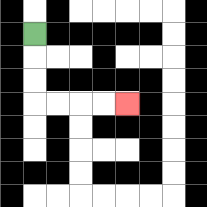{'start': '[1, 1]', 'end': '[5, 4]', 'path_directions': 'D,D,D,R,R,R,R', 'path_coordinates': '[[1, 1], [1, 2], [1, 3], [1, 4], [2, 4], [3, 4], [4, 4], [5, 4]]'}